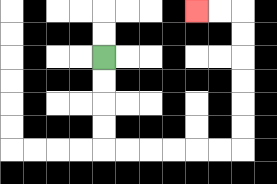{'start': '[4, 2]', 'end': '[8, 0]', 'path_directions': 'D,D,D,D,R,R,R,R,R,R,U,U,U,U,U,U,L,L', 'path_coordinates': '[[4, 2], [4, 3], [4, 4], [4, 5], [4, 6], [5, 6], [6, 6], [7, 6], [8, 6], [9, 6], [10, 6], [10, 5], [10, 4], [10, 3], [10, 2], [10, 1], [10, 0], [9, 0], [8, 0]]'}